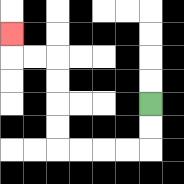{'start': '[6, 4]', 'end': '[0, 1]', 'path_directions': 'D,D,L,L,L,L,U,U,U,U,L,L,U', 'path_coordinates': '[[6, 4], [6, 5], [6, 6], [5, 6], [4, 6], [3, 6], [2, 6], [2, 5], [2, 4], [2, 3], [2, 2], [1, 2], [0, 2], [0, 1]]'}